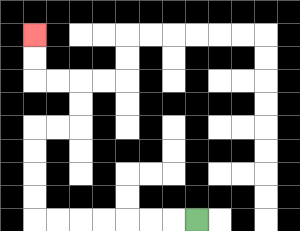{'start': '[8, 9]', 'end': '[1, 1]', 'path_directions': 'L,L,L,L,L,L,L,U,U,U,U,R,R,U,U,L,L,U,U', 'path_coordinates': '[[8, 9], [7, 9], [6, 9], [5, 9], [4, 9], [3, 9], [2, 9], [1, 9], [1, 8], [1, 7], [1, 6], [1, 5], [2, 5], [3, 5], [3, 4], [3, 3], [2, 3], [1, 3], [1, 2], [1, 1]]'}